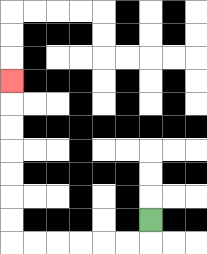{'start': '[6, 9]', 'end': '[0, 3]', 'path_directions': 'D,L,L,L,L,L,L,U,U,U,U,U,U,U', 'path_coordinates': '[[6, 9], [6, 10], [5, 10], [4, 10], [3, 10], [2, 10], [1, 10], [0, 10], [0, 9], [0, 8], [0, 7], [0, 6], [0, 5], [0, 4], [0, 3]]'}